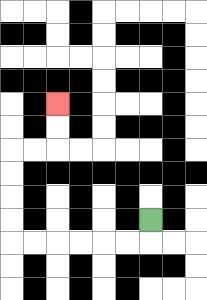{'start': '[6, 9]', 'end': '[2, 4]', 'path_directions': 'D,L,L,L,L,L,L,U,U,U,U,R,R,U,U', 'path_coordinates': '[[6, 9], [6, 10], [5, 10], [4, 10], [3, 10], [2, 10], [1, 10], [0, 10], [0, 9], [0, 8], [0, 7], [0, 6], [1, 6], [2, 6], [2, 5], [2, 4]]'}